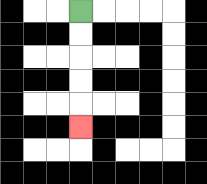{'start': '[3, 0]', 'end': '[3, 5]', 'path_directions': 'D,D,D,D,D', 'path_coordinates': '[[3, 0], [3, 1], [3, 2], [3, 3], [3, 4], [3, 5]]'}